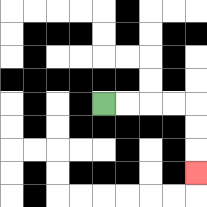{'start': '[4, 4]', 'end': '[8, 7]', 'path_directions': 'R,R,R,R,D,D,D', 'path_coordinates': '[[4, 4], [5, 4], [6, 4], [7, 4], [8, 4], [8, 5], [8, 6], [8, 7]]'}